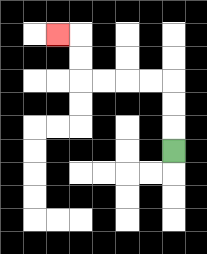{'start': '[7, 6]', 'end': '[2, 1]', 'path_directions': 'U,U,U,L,L,L,L,U,U,L', 'path_coordinates': '[[7, 6], [7, 5], [7, 4], [7, 3], [6, 3], [5, 3], [4, 3], [3, 3], [3, 2], [3, 1], [2, 1]]'}